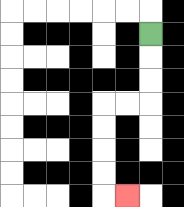{'start': '[6, 1]', 'end': '[5, 8]', 'path_directions': 'D,D,D,L,L,D,D,D,D,R', 'path_coordinates': '[[6, 1], [6, 2], [6, 3], [6, 4], [5, 4], [4, 4], [4, 5], [4, 6], [4, 7], [4, 8], [5, 8]]'}